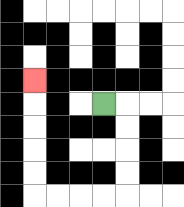{'start': '[4, 4]', 'end': '[1, 3]', 'path_directions': 'R,D,D,D,D,L,L,L,L,U,U,U,U,U', 'path_coordinates': '[[4, 4], [5, 4], [5, 5], [5, 6], [5, 7], [5, 8], [4, 8], [3, 8], [2, 8], [1, 8], [1, 7], [1, 6], [1, 5], [1, 4], [1, 3]]'}